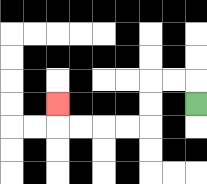{'start': '[8, 4]', 'end': '[2, 4]', 'path_directions': 'U,L,L,D,D,L,L,L,L,U', 'path_coordinates': '[[8, 4], [8, 3], [7, 3], [6, 3], [6, 4], [6, 5], [5, 5], [4, 5], [3, 5], [2, 5], [2, 4]]'}